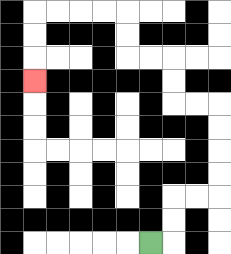{'start': '[6, 10]', 'end': '[1, 3]', 'path_directions': 'R,U,U,R,R,U,U,U,U,L,L,U,U,L,L,U,U,L,L,L,L,D,D,D', 'path_coordinates': '[[6, 10], [7, 10], [7, 9], [7, 8], [8, 8], [9, 8], [9, 7], [9, 6], [9, 5], [9, 4], [8, 4], [7, 4], [7, 3], [7, 2], [6, 2], [5, 2], [5, 1], [5, 0], [4, 0], [3, 0], [2, 0], [1, 0], [1, 1], [1, 2], [1, 3]]'}